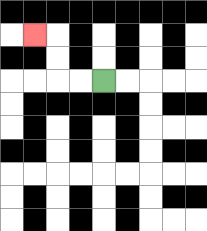{'start': '[4, 3]', 'end': '[1, 1]', 'path_directions': 'L,L,U,U,L', 'path_coordinates': '[[4, 3], [3, 3], [2, 3], [2, 2], [2, 1], [1, 1]]'}